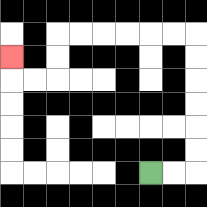{'start': '[6, 7]', 'end': '[0, 2]', 'path_directions': 'R,R,U,U,U,U,U,U,L,L,L,L,L,L,D,D,L,L,U', 'path_coordinates': '[[6, 7], [7, 7], [8, 7], [8, 6], [8, 5], [8, 4], [8, 3], [8, 2], [8, 1], [7, 1], [6, 1], [5, 1], [4, 1], [3, 1], [2, 1], [2, 2], [2, 3], [1, 3], [0, 3], [0, 2]]'}